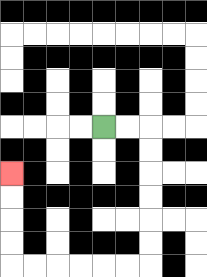{'start': '[4, 5]', 'end': '[0, 7]', 'path_directions': 'R,R,D,D,D,D,D,D,L,L,L,L,L,L,U,U,U,U', 'path_coordinates': '[[4, 5], [5, 5], [6, 5], [6, 6], [6, 7], [6, 8], [6, 9], [6, 10], [6, 11], [5, 11], [4, 11], [3, 11], [2, 11], [1, 11], [0, 11], [0, 10], [0, 9], [0, 8], [0, 7]]'}